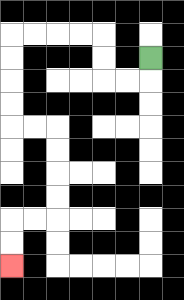{'start': '[6, 2]', 'end': '[0, 11]', 'path_directions': 'D,L,L,U,U,L,L,L,L,D,D,D,D,R,R,D,D,D,D,L,L,D,D', 'path_coordinates': '[[6, 2], [6, 3], [5, 3], [4, 3], [4, 2], [4, 1], [3, 1], [2, 1], [1, 1], [0, 1], [0, 2], [0, 3], [0, 4], [0, 5], [1, 5], [2, 5], [2, 6], [2, 7], [2, 8], [2, 9], [1, 9], [0, 9], [0, 10], [0, 11]]'}